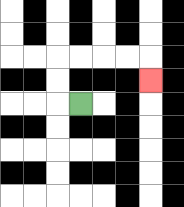{'start': '[3, 4]', 'end': '[6, 3]', 'path_directions': 'L,U,U,R,R,R,R,D', 'path_coordinates': '[[3, 4], [2, 4], [2, 3], [2, 2], [3, 2], [4, 2], [5, 2], [6, 2], [6, 3]]'}